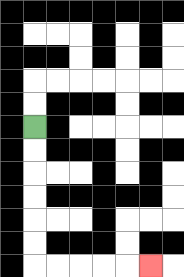{'start': '[1, 5]', 'end': '[6, 11]', 'path_directions': 'D,D,D,D,D,D,R,R,R,R,R', 'path_coordinates': '[[1, 5], [1, 6], [1, 7], [1, 8], [1, 9], [1, 10], [1, 11], [2, 11], [3, 11], [4, 11], [5, 11], [6, 11]]'}